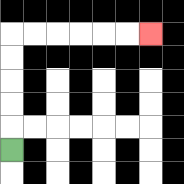{'start': '[0, 6]', 'end': '[6, 1]', 'path_directions': 'U,U,U,U,U,R,R,R,R,R,R', 'path_coordinates': '[[0, 6], [0, 5], [0, 4], [0, 3], [0, 2], [0, 1], [1, 1], [2, 1], [3, 1], [4, 1], [5, 1], [6, 1]]'}